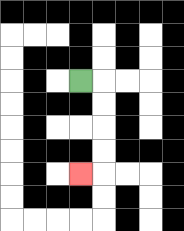{'start': '[3, 3]', 'end': '[3, 7]', 'path_directions': 'R,D,D,D,D,L', 'path_coordinates': '[[3, 3], [4, 3], [4, 4], [4, 5], [4, 6], [4, 7], [3, 7]]'}